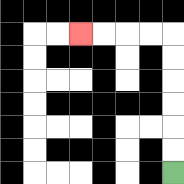{'start': '[7, 7]', 'end': '[3, 1]', 'path_directions': 'U,U,U,U,U,U,L,L,L,L', 'path_coordinates': '[[7, 7], [7, 6], [7, 5], [7, 4], [7, 3], [7, 2], [7, 1], [6, 1], [5, 1], [4, 1], [3, 1]]'}